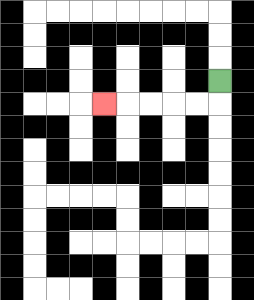{'start': '[9, 3]', 'end': '[4, 4]', 'path_directions': 'D,L,L,L,L,L', 'path_coordinates': '[[9, 3], [9, 4], [8, 4], [7, 4], [6, 4], [5, 4], [4, 4]]'}